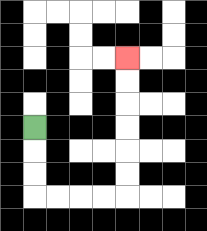{'start': '[1, 5]', 'end': '[5, 2]', 'path_directions': 'D,D,D,R,R,R,R,U,U,U,U,U,U', 'path_coordinates': '[[1, 5], [1, 6], [1, 7], [1, 8], [2, 8], [3, 8], [4, 8], [5, 8], [5, 7], [5, 6], [5, 5], [5, 4], [5, 3], [5, 2]]'}